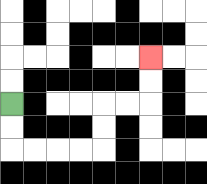{'start': '[0, 4]', 'end': '[6, 2]', 'path_directions': 'D,D,R,R,R,R,U,U,R,R,U,U', 'path_coordinates': '[[0, 4], [0, 5], [0, 6], [1, 6], [2, 6], [3, 6], [4, 6], [4, 5], [4, 4], [5, 4], [6, 4], [6, 3], [6, 2]]'}